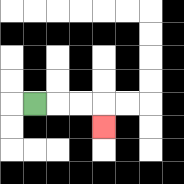{'start': '[1, 4]', 'end': '[4, 5]', 'path_directions': 'R,R,R,D', 'path_coordinates': '[[1, 4], [2, 4], [3, 4], [4, 4], [4, 5]]'}